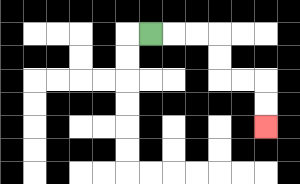{'start': '[6, 1]', 'end': '[11, 5]', 'path_directions': 'R,R,R,D,D,R,R,D,D', 'path_coordinates': '[[6, 1], [7, 1], [8, 1], [9, 1], [9, 2], [9, 3], [10, 3], [11, 3], [11, 4], [11, 5]]'}